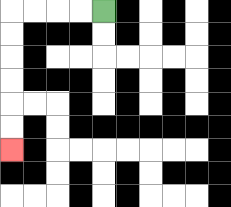{'start': '[4, 0]', 'end': '[0, 6]', 'path_directions': 'L,L,L,L,D,D,D,D,D,D', 'path_coordinates': '[[4, 0], [3, 0], [2, 0], [1, 0], [0, 0], [0, 1], [0, 2], [0, 3], [0, 4], [0, 5], [0, 6]]'}